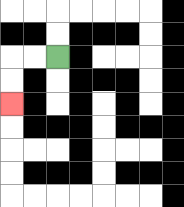{'start': '[2, 2]', 'end': '[0, 4]', 'path_directions': 'L,L,D,D', 'path_coordinates': '[[2, 2], [1, 2], [0, 2], [0, 3], [0, 4]]'}